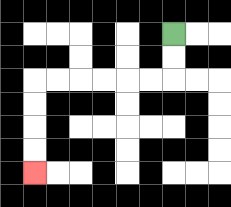{'start': '[7, 1]', 'end': '[1, 7]', 'path_directions': 'D,D,L,L,L,L,L,L,D,D,D,D', 'path_coordinates': '[[7, 1], [7, 2], [7, 3], [6, 3], [5, 3], [4, 3], [3, 3], [2, 3], [1, 3], [1, 4], [1, 5], [1, 6], [1, 7]]'}